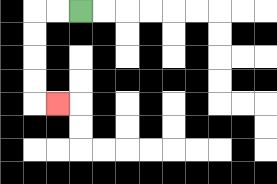{'start': '[3, 0]', 'end': '[2, 4]', 'path_directions': 'L,L,D,D,D,D,R', 'path_coordinates': '[[3, 0], [2, 0], [1, 0], [1, 1], [1, 2], [1, 3], [1, 4], [2, 4]]'}